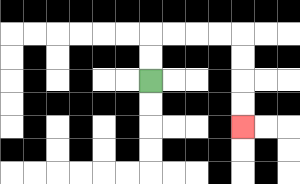{'start': '[6, 3]', 'end': '[10, 5]', 'path_directions': 'U,U,R,R,R,R,D,D,D,D', 'path_coordinates': '[[6, 3], [6, 2], [6, 1], [7, 1], [8, 1], [9, 1], [10, 1], [10, 2], [10, 3], [10, 4], [10, 5]]'}